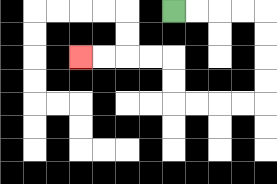{'start': '[7, 0]', 'end': '[3, 2]', 'path_directions': 'R,R,R,R,D,D,D,D,L,L,L,L,U,U,L,L,L,L', 'path_coordinates': '[[7, 0], [8, 0], [9, 0], [10, 0], [11, 0], [11, 1], [11, 2], [11, 3], [11, 4], [10, 4], [9, 4], [8, 4], [7, 4], [7, 3], [7, 2], [6, 2], [5, 2], [4, 2], [3, 2]]'}